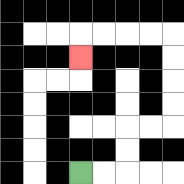{'start': '[3, 7]', 'end': '[3, 2]', 'path_directions': 'R,R,U,U,R,R,U,U,U,U,L,L,L,L,D', 'path_coordinates': '[[3, 7], [4, 7], [5, 7], [5, 6], [5, 5], [6, 5], [7, 5], [7, 4], [7, 3], [7, 2], [7, 1], [6, 1], [5, 1], [4, 1], [3, 1], [3, 2]]'}